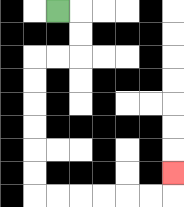{'start': '[2, 0]', 'end': '[7, 7]', 'path_directions': 'R,D,D,L,L,D,D,D,D,D,D,R,R,R,R,R,R,U', 'path_coordinates': '[[2, 0], [3, 0], [3, 1], [3, 2], [2, 2], [1, 2], [1, 3], [1, 4], [1, 5], [1, 6], [1, 7], [1, 8], [2, 8], [3, 8], [4, 8], [5, 8], [6, 8], [7, 8], [7, 7]]'}